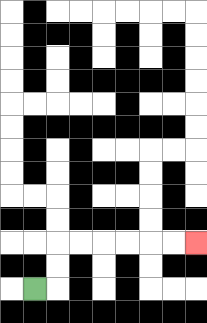{'start': '[1, 12]', 'end': '[8, 10]', 'path_directions': 'R,U,U,R,R,R,R,R,R', 'path_coordinates': '[[1, 12], [2, 12], [2, 11], [2, 10], [3, 10], [4, 10], [5, 10], [6, 10], [7, 10], [8, 10]]'}